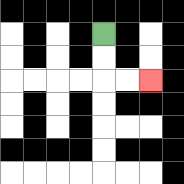{'start': '[4, 1]', 'end': '[6, 3]', 'path_directions': 'D,D,R,R', 'path_coordinates': '[[4, 1], [4, 2], [4, 3], [5, 3], [6, 3]]'}